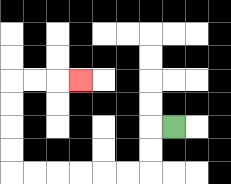{'start': '[7, 5]', 'end': '[3, 3]', 'path_directions': 'L,D,D,L,L,L,L,L,L,U,U,U,U,R,R,R', 'path_coordinates': '[[7, 5], [6, 5], [6, 6], [6, 7], [5, 7], [4, 7], [3, 7], [2, 7], [1, 7], [0, 7], [0, 6], [0, 5], [0, 4], [0, 3], [1, 3], [2, 3], [3, 3]]'}